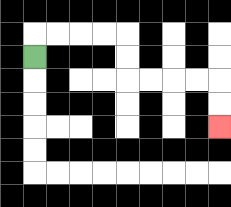{'start': '[1, 2]', 'end': '[9, 5]', 'path_directions': 'U,R,R,R,R,D,D,R,R,R,R,D,D', 'path_coordinates': '[[1, 2], [1, 1], [2, 1], [3, 1], [4, 1], [5, 1], [5, 2], [5, 3], [6, 3], [7, 3], [8, 3], [9, 3], [9, 4], [9, 5]]'}